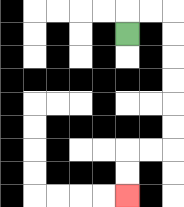{'start': '[5, 1]', 'end': '[5, 8]', 'path_directions': 'U,R,R,D,D,D,D,D,D,L,L,D,D', 'path_coordinates': '[[5, 1], [5, 0], [6, 0], [7, 0], [7, 1], [7, 2], [7, 3], [7, 4], [7, 5], [7, 6], [6, 6], [5, 6], [5, 7], [5, 8]]'}